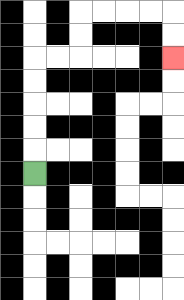{'start': '[1, 7]', 'end': '[7, 2]', 'path_directions': 'U,U,U,U,U,R,R,U,U,R,R,R,R,D,D', 'path_coordinates': '[[1, 7], [1, 6], [1, 5], [1, 4], [1, 3], [1, 2], [2, 2], [3, 2], [3, 1], [3, 0], [4, 0], [5, 0], [6, 0], [7, 0], [7, 1], [7, 2]]'}